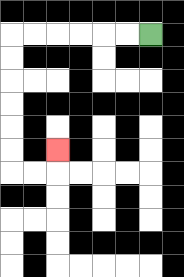{'start': '[6, 1]', 'end': '[2, 6]', 'path_directions': 'L,L,L,L,L,L,D,D,D,D,D,D,R,R,U', 'path_coordinates': '[[6, 1], [5, 1], [4, 1], [3, 1], [2, 1], [1, 1], [0, 1], [0, 2], [0, 3], [0, 4], [0, 5], [0, 6], [0, 7], [1, 7], [2, 7], [2, 6]]'}